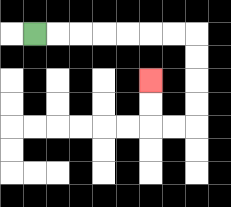{'start': '[1, 1]', 'end': '[6, 3]', 'path_directions': 'R,R,R,R,R,R,R,D,D,D,D,L,L,U,U', 'path_coordinates': '[[1, 1], [2, 1], [3, 1], [4, 1], [5, 1], [6, 1], [7, 1], [8, 1], [8, 2], [8, 3], [8, 4], [8, 5], [7, 5], [6, 5], [6, 4], [6, 3]]'}